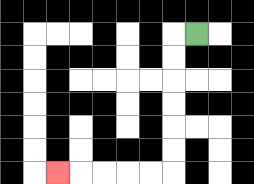{'start': '[8, 1]', 'end': '[2, 7]', 'path_directions': 'L,D,D,D,D,D,D,L,L,L,L,L', 'path_coordinates': '[[8, 1], [7, 1], [7, 2], [7, 3], [7, 4], [7, 5], [7, 6], [7, 7], [6, 7], [5, 7], [4, 7], [3, 7], [2, 7]]'}